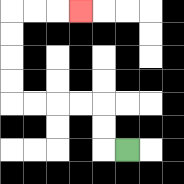{'start': '[5, 6]', 'end': '[3, 0]', 'path_directions': 'L,U,U,L,L,L,L,U,U,U,U,R,R,R', 'path_coordinates': '[[5, 6], [4, 6], [4, 5], [4, 4], [3, 4], [2, 4], [1, 4], [0, 4], [0, 3], [0, 2], [0, 1], [0, 0], [1, 0], [2, 0], [3, 0]]'}